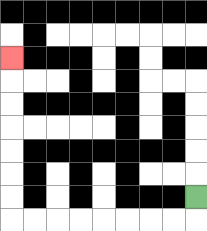{'start': '[8, 8]', 'end': '[0, 2]', 'path_directions': 'D,L,L,L,L,L,L,L,L,U,U,U,U,U,U,U', 'path_coordinates': '[[8, 8], [8, 9], [7, 9], [6, 9], [5, 9], [4, 9], [3, 9], [2, 9], [1, 9], [0, 9], [0, 8], [0, 7], [0, 6], [0, 5], [0, 4], [0, 3], [0, 2]]'}